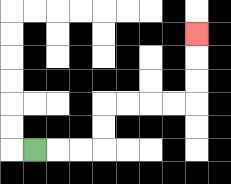{'start': '[1, 6]', 'end': '[8, 1]', 'path_directions': 'R,R,R,U,U,R,R,R,R,U,U,U', 'path_coordinates': '[[1, 6], [2, 6], [3, 6], [4, 6], [4, 5], [4, 4], [5, 4], [6, 4], [7, 4], [8, 4], [8, 3], [8, 2], [8, 1]]'}